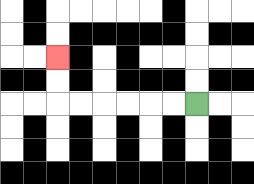{'start': '[8, 4]', 'end': '[2, 2]', 'path_directions': 'L,L,L,L,L,L,U,U', 'path_coordinates': '[[8, 4], [7, 4], [6, 4], [5, 4], [4, 4], [3, 4], [2, 4], [2, 3], [2, 2]]'}